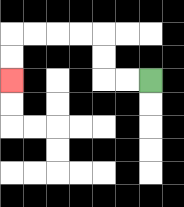{'start': '[6, 3]', 'end': '[0, 3]', 'path_directions': 'L,L,U,U,L,L,L,L,D,D', 'path_coordinates': '[[6, 3], [5, 3], [4, 3], [4, 2], [4, 1], [3, 1], [2, 1], [1, 1], [0, 1], [0, 2], [0, 3]]'}